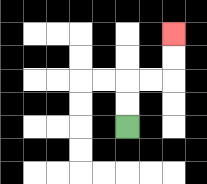{'start': '[5, 5]', 'end': '[7, 1]', 'path_directions': 'U,U,R,R,U,U', 'path_coordinates': '[[5, 5], [5, 4], [5, 3], [6, 3], [7, 3], [7, 2], [7, 1]]'}